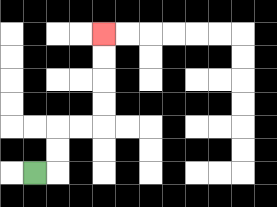{'start': '[1, 7]', 'end': '[4, 1]', 'path_directions': 'R,U,U,R,R,U,U,U,U', 'path_coordinates': '[[1, 7], [2, 7], [2, 6], [2, 5], [3, 5], [4, 5], [4, 4], [4, 3], [4, 2], [4, 1]]'}